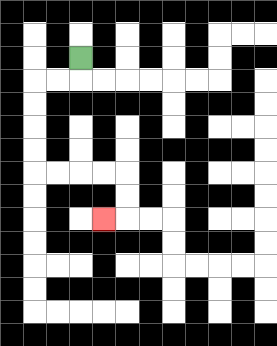{'start': '[3, 2]', 'end': '[4, 9]', 'path_directions': 'D,L,L,D,D,D,D,R,R,R,R,D,D,L', 'path_coordinates': '[[3, 2], [3, 3], [2, 3], [1, 3], [1, 4], [1, 5], [1, 6], [1, 7], [2, 7], [3, 7], [4, 7], [5, 7], [5, 8], [5, 9], [4, 9]]'}